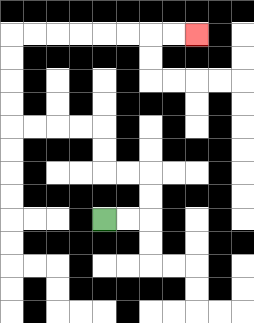{'start': '[4, 9]', 'end': '[8, 1]', 'path_directions': 'R,R,U,U,L,L,U,U,L,L,L,L,U,U,U,U,R,R,R,R,R,R,R,R', 'path_coordinates': '[[4, 9], [5, 9], [6, 9], [6, 8], [6, 7], [5, 7], [4, 7], [4, 6], [4, 5], [3, 5], [2, 5], [1, 5], [0, 5], [0, 4], [0, 3], [0, 2], [0, 1], [1, 1], [2, 1], [3, 1], [4, 1], [5, 1], [6, 1], [7, 1], [8, 1]]'}